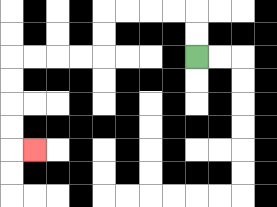{'start': '[8, 2]', 'end': '[1, 6]', 'path_directions': 'U,U,L,L,L,L,D,D,L,L,L,L,D,D,D,D,R', 'path_coordinates': '[[8, 2], [8, 1], [8, 0], [7, 0], [6, 0], [5, 0], [4, 0], [4, 1], [4, 2], [3, 2], [2, 2], [1, 2], [0, 2], [0, 3], [0, 4], [0, 5], [0, 6], [1, 6]]'}